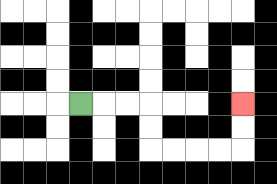{'start': '[3, 4]', 'end': '[10, 4]', 'path_directions': 'R,R,R,D,D,R,R,R,R,U,U', 'path_coordinates': '[[3, 4], [4, 4], [5, 4], [6, 4], [6, 5], [6, 6], [7, 6], [8, 6], [9, 6], [10, 6], [10, 5], [10, 4]]'}